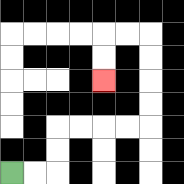{'start': '[0, 7]', 'end': '[4, 3]', 'path_directions': 'R,R,U,U,R,R,R,R,U,U,U,U,L,L,D,D', 'path_coordinates': '[[0, 7], [1, 7], [2, 7], [2, 6], [2, 5], [3, 5], [4, 5], [5, 5], [6, 5], [6, 4], [6, 3], [6, 2], [6, 1], [5, 1], [4, 1], [4, 2], [4, 3]]'}